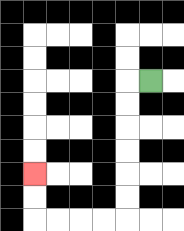{'start': '[6, 3]', 'end': '[1, 7]', 'path_directions': 'L,D,D,D,D,D,D,L,L,L,L,U,U', 'path_coordinates': '[[6, 3], [5, 3], [5, 4], [5, 5], [5, 6], [5, 7], [5, 8], [5, 9], [4, 9], [3, 9], [2, 9], [1, 9], [1, 8], [1, 7]]'}